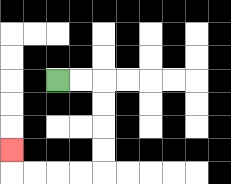{'start': '[2, 3]', 'end': '[0, 6]', 'path_directions': 'R,R,D,D,D,D,L,L,L,L,U', 'path_coordinates': '[[2, 3], [3, 3], [4, 3], [4, 4], [4, 5], [4, 6], [4, 7], [3, 7], [2, 7], [1, 7], [0, 7], [0, 6]]'}